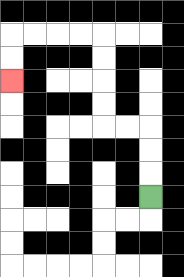{'start': '[6, 8]', 'end': '[0, 3]', 'path_directions': 'U,U,U,L,L,U,U,U,U,L,L,L,L,D,D', 'path_coordinates': '[[6, 8], [6, 7], [6, 6], [6, 5], [5, 5], [4, 5], [4, 4], [4, 3], [4, 2], [4, 1], [3, 1], [2, 1], [1, 1], [0, 1], [0, 2], [0, 3]]'}